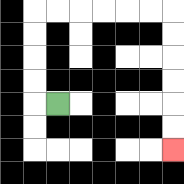{'start': '[2, 4]', 'end': '[7, 6]', 'path_directions': 'L,U,U,U,U,R,R,R,R,R,R,D,D,D,D,D,D', 'path_coordinates': '[[2, 4], [1, 4], [1, 3], [1, 2], [1, 1], [1, 0], [2, 0], [3, 0], [4, 0], [5, 0], [6, 0], [7, 0], [7, 1], [7, 2], [7, 3], [7, 4], [7, 5], [7, 6]]'}